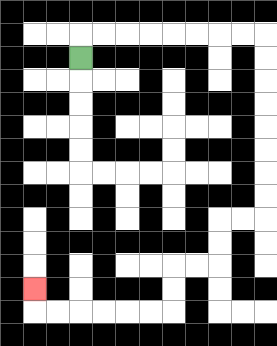{'start': '[3, 2]', 'end': '[1, 12]', 'path_directions': 'U,R,R,R,R,R,R,R,R,D,D,D,D,D,D,D,D,L,L,D,D,L,L,D,D,L,L,L,L,L,L,U', 'path_coordinates': '[[3, 2], [3, 1], [4, 1], [5, 1], [6, 1], [7, 1], [8, 1], [9, 1], [10, 1], [11, 1], [11, 2], [11, 3], [11, 4], [11, 5], [11, 6], [11, 7], [11, 8], [11, 9], [10, 9], [9, 9], [9, 10], [9, 11], [8, 11], [7, 11], [7, 12], [7, 13], [6, 13], [5, 13], [4, 13], [3, 13], [2, 13], [1, 13], [1, 12]]'}